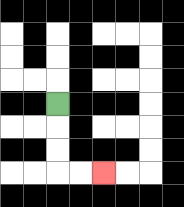{'start': '[2, 4]', 'end': '[4, 7]', 'path_directions': 'D,D,D,R,R', 'path_coordinates': '[[2, 4], [2, 5], [2, 6], [2, 7], [3, 7], [4, 7]]'}